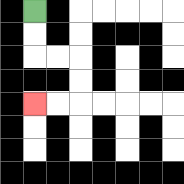{'start': '[1, 0]', 'end': '[1, 4]', 'path_directions': 'D,D,R,R,D,D,L,L', 'path_coordinates': '[[1, 0], [1, 1], [1, 2], [2, 2], [3, 2], [3, 3], [3, 4], [2, 4], [1, 4]]'}